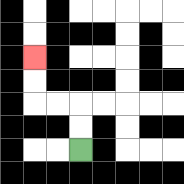{'start': '[3, 6]', 'end': '[1, 2]', 'path_directions': 'U,U,L,L,U,U', 'path_coordinates': '[[3, 6], [3, 5], [3, 4], [2, 4], [1, 4], [1, 3], [1, 2]]'}